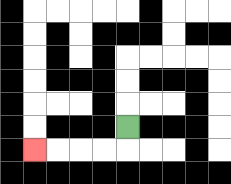{'start': '[5, 5]', 'end': '[1, 6]', 'path_directions': 'D,L,L,L,L', 'path_coordinates': '[[5, 5], [5, 6], [4, 6], [3, 6], [2, 6], [1, 6]]'}